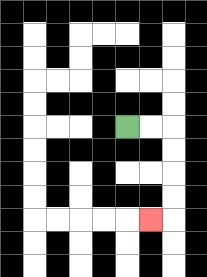{'start': '[5, 5]', 'end': '[6, 9]', 'path_directions': 'R,R,D,D,D,D,L', 'path_coordinates': '[[5, 5], [6, 5], [7, 5], [7, 6], [7, 7], [7, 8], [7, 9], [6, 9]]'}